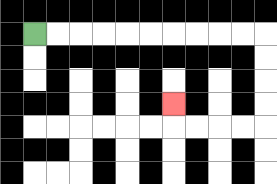{'start': '[1, 1]', 'end': '[7, 4]', 'path_directions': 'R,R,R,R,R,R,R,R,R,R,D,D,D,D,L,L,L,L,U', 'path_coordinates': '[[1, 1], [2, 1], [3, 1], [4, 1], [5, 1], [6, 1], [7, 1], [8, 1], [9, 1], [10, 1], [11, 1], [11, 2], [11, 3], [11, 4], [11, 5], [10, 5], [9, 5], [8, 5], [7, 5], [7, 4]]'}